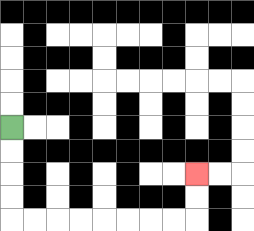{'start': '[0, 5]', 'end': '[8, 7]', 'path_directions': 'D,D,D,D,R,R,R,R,R,R,R,R,U,U', 'path_coordinates': '[[0, 5], [0, 6], [0, 7], [0, 8], [0, 9], [1, 9], [2, 9], [3, 9], [4, 9], [5, 9], [6, 9], [7, 9], [8, 9], [8, 8], [8, 7]]'}